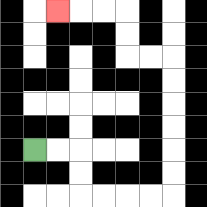{'start': '[1, 6]', 'end': '[2, 0]', 'path_directions': 'R,R,D,D,R,R,R,R,U,U,U,U,U,U,L,L,U,U,L,L,L', 'path_coordinates': '[[1, 6], [2, 6], [3, 6], [3, 7], [3, 8], [4, 8], [5, 8], [6, 8], [7, 8], [7, 7], [7, 6], [7, 5], [7, 4], [7, 3], [7, 2], [6, 2], [5, 2], [5, 1], [5, 0], [4, 0], [3, 0], [2, 0]]'}